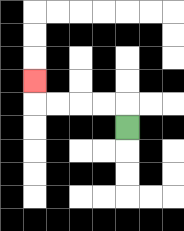{'start': '[5, 5]', 'end': '[1, 3]', 'path_directions': 'U,L,L,L,L,U', 'path_coordinates': '[[5, 5], [5, 4], [4, 4], [3, 4], [2, 4], [1, 4], [1, 3]]'}